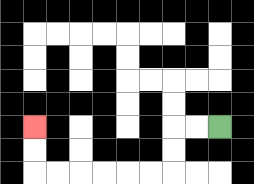{'start': '[9, 5]', 'end': '[1, 5]', 'path_directions': 'L,L,D,D,L,L,L,L,L,L,U,U', 'path_coordinates': '[[9, 5], [8, 5], [7, 5], [7, 6], [7, 7], [6, 7], [5, 7], [4, 7], [3, 7], [2, 7], [1, 7], [1, 6], [1, 5]]'}